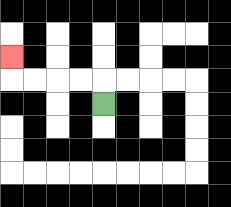{'start': '[4, 4]', 'end': '[0, 2]', 'path_directions': 'U,L,L,L,L,U', 'path_coordinates': '[[4, 4], [4, 3], [3, 3], [2, 3], [1, 3], [0, 3], [0, 2]]'}